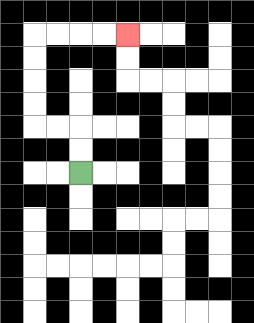{'start': '[3, 7]', 'end': '[5, 1]', 'path_directions': 'U,U,L,L,U,U,U,U,R,R,R,R', 'path_coordinates': '[[3, 7], [3, 6], [3, 5], [2, 5], [1, 5], [1, 4], [1, 3], [1, 2], [1, 1], [2, 1], [3, 1], [4, 1], [5, 1]]'}